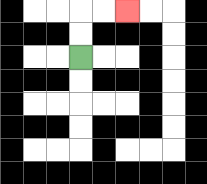{'start': '[3, 2]', 'end': '[5, 0]', 'path_directions': 'U,U,R,R', 'path_coordinates': '[[3, 2], [3, 1], [3, 0], [4, 0], [5, 0]]'}